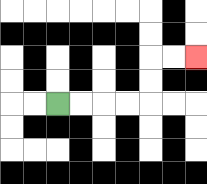{'start': '[2, 4]', 'end': '[8, 2]', 'path_directions': 'R,R,R,R,U,U,R,R', 'path_coordinates': '[[2, 4], [3, 4], [4, 4], [5, 4], [6, 4], [6, 3], [6, 2], [7, 2], [8, 2]]'}